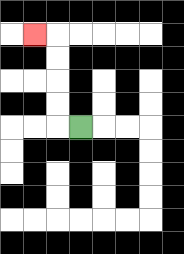{'start': '[3, 5]', 'end': '[1, 1]', 'path_directions': 'L,U,U,U,U,L', 'path_coordinates': '[[3, 5], [2, 5], [2, 4], [2, 3], [2, 2], [2, 1], [1, 1]]'}